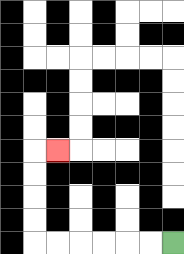{'start': '[7, 10]', 'end': '[2, 6]', 'path_directions': 'L,L,L,L,L,L,U,U,U,U,R', 'path_coordinates': '[[7, 10], [6, 10], [5, 10], [4, 10], [3, 10], [2, 10], [1, 10], [1, 9], [1, 8], [1, 7], [1, 6], [2, 6]]'}